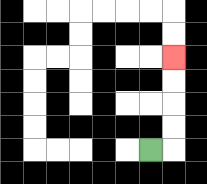{'start': '[6, 6]', 'end': '[7, 2]', 'path_directions': 'R,U,U,U,U', 'path_coordinates': '[[6, 6], [7, 6], [7, 5], [7, 4], [7, 3], [7, 2]]'}